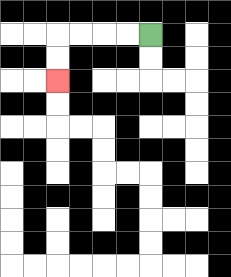{'start': '[6, 1]', 'end': '[2, 3]', 'path_directions': 'L,L,L,L,D,D', 'path_coordinates': '[[6, 1], [5, 1], [4, 1], [3, 1], [2, 1], [2, 2], [2, 3]]'}